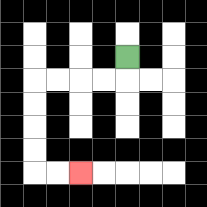{'start': '[5, 2]', 'end': '[3, 7]', 'path_directions': 'D,L,L,L,L,D,D,D,D,R,R', 'path_coordinates': '[[5, 2], [5, 3], [4, 3], [3, 3], [2, 3], [1, 3], [1, 4], [1, 5], [1, 6], [1, 7], [2, 7], [3, 7]]'}